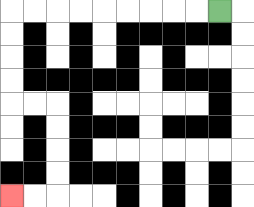{'start': '[9, 0]', 'end': '[0, 8]', 'path_directions': 'L,L,L,L,L,L,L,L,L,D,D,D,D,R,R,D,D,D,D,L,L', 'path_coordinates': '[[9, 0], [8, 0], [7, 0], [6, 0], [5, 0], [4, 0], [3, 0], [2, 0], [1, 0], [0, 0], [0, 1], [0, 2], [0, 3], [0, 4], [1, 4], [2, 4], [2, 5], [2, 6], [2, 7], [2, 8], [1, 8], [0, 8]]'}